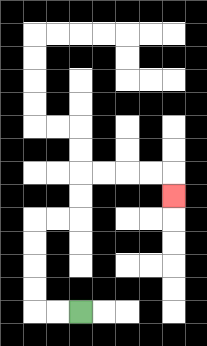{'start': '[3, 13]', 'end': '[7, 8]', 'path_directions': 'L,L,U,U,U,U,R,R,U,U,R,R,R,R,D', 'path_coordinates': '[[3, 13], [2, 13], [1, 13], [1, 12], [1, 11], [1, 10], [1, 9], [2, 9], [3, 9], [3, 8], [3, 7], [4, 7], [5, 7], [6, 7], [7, 7], [7, 8]]'}